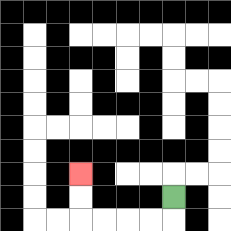{'start': '[7, 8]', 'end': '[3, 7]', 'path_directions': 'D,L,L,L,L,U,U', 'path_coordinates': '[[7, 8], [7, 9], [6, 9], [5, 9], [4, 9], [3, 9], [3, 8], [3, 7]]'}